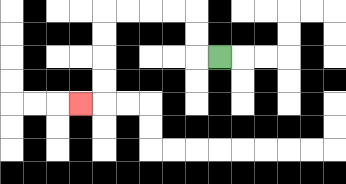{'start': '[9, 2]', 'end': '[3, 4]', 'path_directions': 'L,U,U,L,L,L,L,D,D,D,D,L', 'path_coordinates': '[[9, 2], [8, 2], [8, 1], [8, 0], [7, 0], [6, 0], [5, 0], [4, 0], [4, 1], [4, 2], [4, 3], [4, 4], [3, 4]]'}